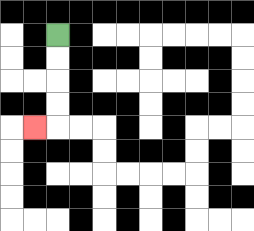{'start': '[2, 1]', 'end': '[1, 5]', 'path_directions': 'D,D,D,D,L', 'path_coordinates': '[[2, 1], [2, 2], [2, 3], [2, 4], [2, 5], [1, 5]]'}